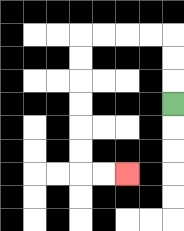{'start': '[7, 4]', 'end': '[5, 7]', 'path_directions': 'U,U,U,L,L,L,L,D,D,D,D,D,D,R,R', 'path_coordinates': '[[7, 4], [7, 3], [7, 2], [7, 1], [6, 1], [5, 1], [4, 1], [3, 1], [3, 2], [3, 3], [3, 4], [3, 5], [3, 6], [3, 7], [4, 7], [5, 7]]'}